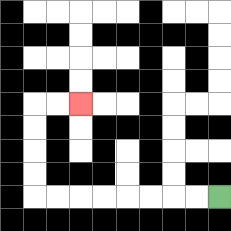{'start': '[9, 8]', 'end': '[3, 4]', 'path_directions': 'L,L,L,L,L,L,L,L,U,U,U,U,R,R', 'path_coordinates': '[[9, 8], [8, 8], [7, 8], [6, 8], [5, 8], [4, 8], [3, 8], [2, 8], [1, 8], [1, 7], [1, 6], [1, 5], [1, 4], [2, 4], [3, 4]]'}